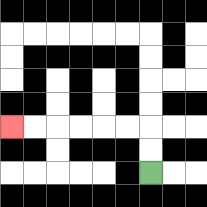{'start': '[6, 7]', 'end': '[0, 5]', 'path_directions': 'U,U,L,L,L,L,L,L', 'path_coordinates': '[[6, 7], [6, 6], [6, 5], [5, 5], [4, 5], [3, 5], [2, 5], [1, 5], [0, 5]]'}